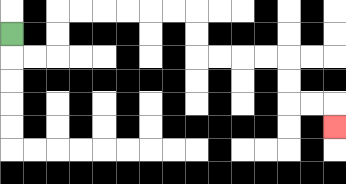{'start': '[0, 1]', 'end': '[14, 5]', 'path_directions': 'D,R,R,U,U,R,R,R,R,R,R,D,D,R,R,R,R,D,D,R,R,D', 'path_coordinates': '[[0, 1], [0, 2], [1, 2], [2, 2], [2, 1], [2, 0], [3, 0], [4, 0], [5, 0], [6, 0], [7, 0], [8, 0], [8, 1], [8, 2], [9, 2], [10, 2], [11, 2], [12, 2], [12, 3], [12, 4], [13, 4], [14, 4], [14, 5]]'}